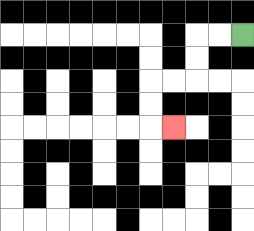{'start': '[10, 1]', 'end': '[7, 5]', 'path_directions': 'L,L,D,D,L,L,D,D,R', 'path_coordinates': '[[10, 1], [9, 1], [8, 1], [8, 2], [8, 3], [7, 3], [6, 3], [6, 4], [6, 5], [7, 5]]'}